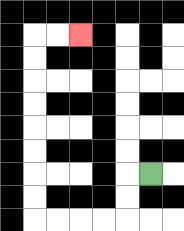{'start': '[6, 7]', 'end': '[3, 1]', 'path_directions': 'L,D,D,L,L,L,L,U,U,U,U,U,U,U,U,R,R', 'path_coordinates': '[[6, 7], [5, 7], [5, 8], [5, 9], [4, 9], [3, 9], [2, 9], [1, 9], [1, 8], [1, 7], [1, 6], [1, 5], [1, 4], [1, 3], [1, 2], [1, 1], [2, 1], [3, 1]]'}